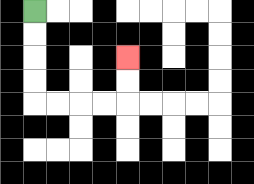{'start': '[1, 0]', 'end': '[5, 2]', 'path_directions': 'D,D,D,D,R,R,R,R,U,U', 'path_coordinates': '[[1, 0], [1, 1], [1, 2], [1, 3], [1, 4], [2, 4], [3, 4], [4, 4], [5, 4], [5, 3], [5, 2]]'}